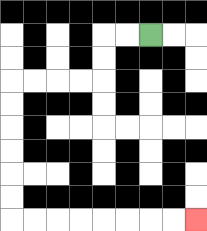{'start': '[6, 1]', 'end': '[8, 9]', 'path_directions': 'L,L,D,D,L,L,L,L,D,D,D,D,D,D,R,R,R,R,R,R,R,R', 'path_coordinates': '[[6, 1], [5, 1], [4, 1], [4, 2], [4, 3], [3, 3], [2, 3], [1, 3], [0, 3], [0, 4], [0, 5], [0, 6], [0, 7], [0, 8], [0, 9], [1, 9], [2, 9], [3, 9], [4, 9], [5, 9], [6, 9], [7, 9], [8, 9]]'}